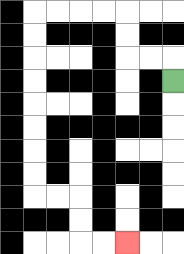{'start': '[7, 3]', 'end': '[5, 10]', 'path_directions': 'U,L,L,U,U,L,L,L,L,D,D,D,D,D,D,D,D,R,R,D,D,R,R', 'path_coordinates': '[[7, 3], [7, 2], [6, 2], [5, 2], [5, 1], [5, 0], [4, 0], [3, 0], [2, 0], [1, 0], [1, 1], [1, 2], [1, 3], [1, 4], [1, 5], [1, 6], [1, 7], [1, 8], [2, 8], [3, 8], [3, 9], [3, 10], [4, 10], [5, 10]]'}